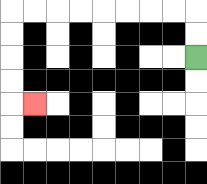{'start': '[8, 2]', 'end': '[1, 4]', 'path_directions': 'U,U,L,L,L,L,L,L,L,L,D,D,D,D,R', 'path_coordinates': '[[8, 2], [8, 1], [8, 0], [7, 0], [6, 0], [5, 0], [4, 0], [3, 0], [2, 0], [1, 0], [0, 0], [0, 1], [0, 2], [0, 3], [0, 4], [1, 4]]'}